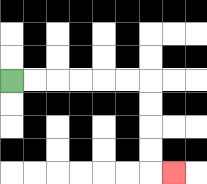{'start': '[0, 3]', 'end': '[7, 7]', 'path_directions': 'R,R,R,R,R,R,D,D,D,D,R', 'path_coordinates': '[[0, 3], [1, 3], [2, 3], [3, 3], [4, 3], [5, 3], [6, 3], [6, 4], [6, 5], [6, 6], [6, 7], [7, 7]]'}